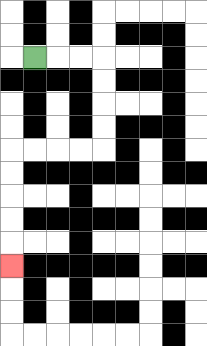{'start': '[1, 2]', 'end': '[0, 11]', 'path_directions': 'R,R,R,D,D,D,D,L,L,L,L,D,D,D,D,D', 'path_coordinates': '[[1, 2], [2, 2], [3, 2], [4, 2], [4, 3], [4, 4], [4, 5], [4, 6], [3, 6], [2, 6], [1, 6], [0, 6], [0, 7], [0, 8], [0, 9], [0, 10], [0, 11]]'}